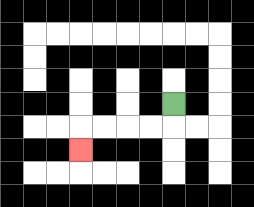{'start': '[7, 4]', 'end': '[3, 6]', 'path_directions': 'D,L,L,L,L,D', 'path_coordinates': '[[7, 4], [7, 5], [6, 5], [5, 5], [4, 5], [3, 5], [3, 6]]'}